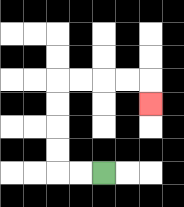{'start': '[4, 7]', 'end': '[6, 4]', 'path_directions': 'L,L,U,U,U,U,R,R,R,R,D', 'path_coordinates': '[[4, 7], [3, 7], [2, 7], [2, 6], [2, 5], [2, 4], [2, 3], [3, 3], [4, 3], [5, 3], [6, 3], [6, 4]]'}